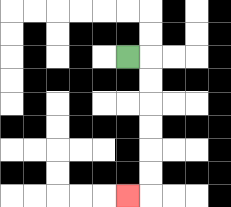{'start': '[5, 2]', 'end': '[5, 8]', 'path_directions': 'R,D,D,D,D,D,D,L', 'path_coordinates': '[[5, 2], [6, 2], [6, 3], [6, 4], [6, 5], [6, 6], [6, 7], [6, 8], [5, 8]]'}